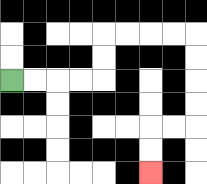{'start': '[0, 3]', 'end': '[6, 7]', 'path_directions': 'R,R,R,R,U,U,R,R,R,R,D,D,D,D,L,L,D,D', 'path_coordinates': '[[0, 3], [1, 3], [2, 3], [3, 3], [4, 3], [4, 2], [4, 1], [5, 1], [6, 1], [7, 1], [8, 1], [8, 2], [8, 3], [8, 4], [8, 5], [7, 5], [6, 5], [6, 6], [6, 7]]'}